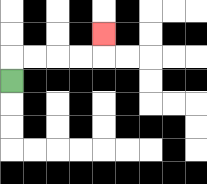{'start': '[0, 3]', 'end': '[4, 1]', 'path_directions': 'U,R,R,R,R,U', 'path_coordinates': '[[0, 3], [0, 2], [1, 2], [2, 2], [3, 2], [4, 2], [4, 1]]'}